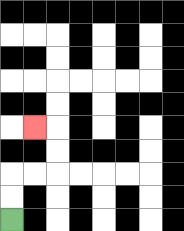{'start': '[0, 9]', 'end': '[1, 5]', 'path_directions': 'U,U,R,R,U,U,L', 'path_coordinates': '[[0, 9], [0, 8], [0, 7], [1, 7], [2, 7], [2, 6], [2, 5], [1, 5]]'}